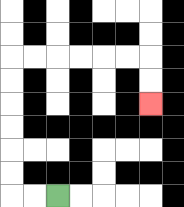{'start': '[2, 8]', 'end': '[6, 4]', 'path_directions': 'L,L,U,U,U,U,U,U,R,R,R,R,R,R,D,D', 'path_coordinates': '[[2, 8], [1, 8], [0, 8], [0, 7], [0, 6], [0, 5], [0, 4], [0, 3], [0, 2], [1, 2], [2, 2], [3, 2], [4, 2], [5, 2], [6, 2], [6, 3], [6, 4]]'}